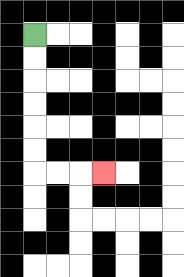{'start': '[1, 1]', 'end': '[4, 7]', 'path_directions': 'D,D,D,D,D,D,R,R,R', 'path_coordinates': '[[1, 1], [1, 2], [1, 3], [1, 4], [1, 5], [1, 6], [1, 7], [2, 7], [3, 7], [4, 7]]'}